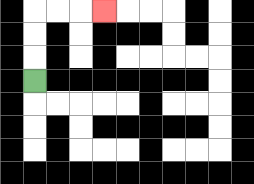{'start': '[1, 3]', 'end': '[4, 0]', 'path_directions': 'U,U,U,R,R,R', 'path_coordinates': '[[1, 3], [1, 2], [1, 1], [1, 0], [2, 0], [3, 0], [4, 0]]'}